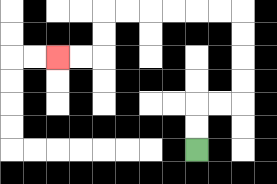{'start': '[8, 6]', 'end': '[2, 2]', 'path_directions': 'U,U,R,R,U,U,U,U,L,L,L,L,L,L,D,D,L,L', 'path_coordinates': '[[8, 6], [8, 5], [8, 4], [9, 4], [10, 4], [10, 3], [10, 2], [10, 1], [10, 0], [9, 0], [8, 0], [7, 0], [6, 0], [5, 0], [4, 0], [4, 1], [4, 2], [3, 2], [2, 2]]'}